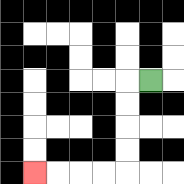{'start': '[6, 3]', 'end': '[1, 7]', 'path_directions': 'L,D,D,D,D,L,L,L,L', 'path_coordinates': '[[6, 3], [5, 3], [5, 4], [5, 5], [5, 6], [5, 7], [4, 7], [3, 7], [2, 7], [1, 7]]'}